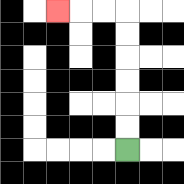{'start': '[5, 6]', 'end': '[2, 0]', 'path_directions': 'U,U,U,U,U,U,L,L,L', 'path_coordinates': '[[5, 6], [5, 5], [5, 4], [5, 3], [5, 2], [5, 1], [5, 0], [4, 0], [3, 0], [2, 0]]'}